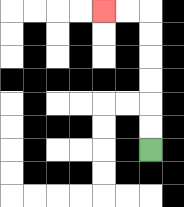{'start': '[6, 6]', 'end': '[4, 0]', 'path_directions': 'U,U,U,U,U,U,L,L', 'path_coordinates': '[[6, 6], [6, 5], [6, 4], [6, 3], [6, 2], [6, 1], [6, 0], [5, 0], [4, 0]]'}